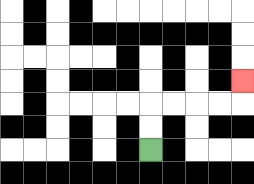{'start': '[6, 6]', 'end': '[10, 3]', 'path_directions': 'U,U,R,R,R,R,U', 'path_coordinates': '[[6, 6], [6, 5], [6, 4], [7, 4], [8, 4], [9, 4], [10, 4], [10, 3]]'}